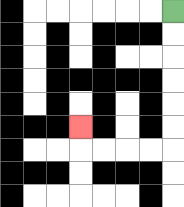{'start': '[7, 0]', 'end': '[3, 5]', 'path_directions': 'D,D,D,D,D,D,L,L,L,L,U', 'path_coordinates': '[[7, 0], [7, 1], [7, 2], [7, 3], [7, 4], [7, 5], [7, 6], [6, 6], [5, 6], [4, 6], [3, 6], [3, 5]]'}